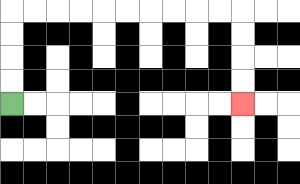{'start': '[0, 4]', 'end': '[10, 4]', 'path_directions': 'U,U,U,U,R,R,R,R,R,R,R,R,R,R,D,D,D,D', 'path_coordinates': '[[0, 4], [0, 3], [0, 2], [0, 1], [0, 0], [1, 0], [2, 0], [3, 0], [4, 0], [5, 0], [6, 0], [7, 0], [8, 0], [9, 0], [10, 0], [10, 1], [10, 2], [10, 3], [10, 4]]'}